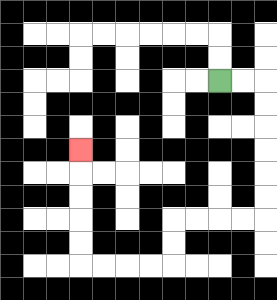{'start': '[9, 3]', 'end': '[3, 6]', 'path_directions': 'R,R,D,D,D,D,D,D,L,L,L,L,D,D,L,L,L,L,U,U,U,U,U', 'path_coordinates': '[[9, 3], [10, 3], [11, 3], [11, 4], [11, 5], [11, 6], [11, 7], [11, 8], [11, 9], [10, 9], [9, 9], [8, 9], [7, 9], [7, 10], [7, 11], [6, 11], [5, 11], [4, 11], [3, 11], [3, 10], [3, 9], [3, 8], [3, 7], [3, 6]]'}